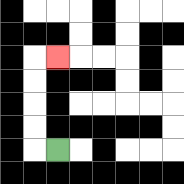{'start': '[2, 6]', 'end': '[2, 2]', 'path_directions': 'L,U,U,U,U,R', 'path_coordinates': '[[2, 6], [1, 6], [1, 5], [1, 4], [1, 3], [1, 2], [2, 2]]'}